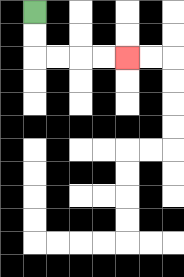{'start': '[1, 0]', 'end': '[5, 2]', 'path_directions': 'D,D,R,R,R,R', 'path_coordinates': '[[1, 0], [1, 1], [1, 2], [2, 2], [3, 2], [4, 2], [5, 2]]'}